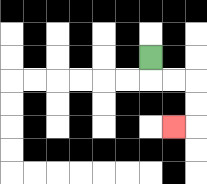{'start': '[6, 2]', 'end': '[7, 5]', 'path_directions': 'D,R,R,D,D,L', 'path_coordinates': '[[6, 2], [6, 3], [7, 3], [8, 3], [8, 4], [8, 5], [7, 5]]'}